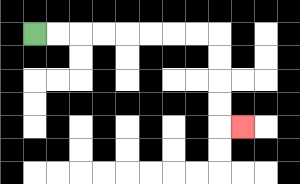{'start': '[1, 1]', 'end': '[10, 5]', 'path_directions': 'R,R,R,R,R,R,R,R,D,D,D,D,R', 'path_coordinates': '[[1, 1], [2, 1], [3, 1], [4, 1], [5, 1], [6, 1], [7, 1], [8, 1], [9, 1], [9, 2], [9, 3], [9, 4], [9, 5], [10, 5]]'}